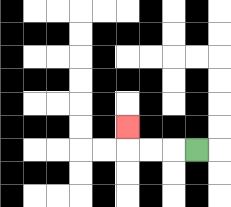{'start': '[8, 6]', 'end': '[5, 5]', 'path_directions': 'L,L,L,U', 'path_coordinates': '[[8, 6], [7, 6], [6, 6], [5, 6], [5, 5]]'}